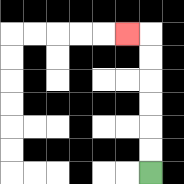{'start': '[6, 7]', 'end': '[5, 1]', 'path_directions': 'U,U,U,U,U,U,L', 'path_coordinates': '[[6, 7], [6, 6], [6, 5], [6, 4], [6, 3], [6, 2], [6, 1], [5, 1]]'}